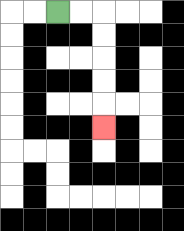{'start': '[2, 0]', 'end': '[4, 5]', 'path_directions': 'R,R,D,D,D,D,D', 'path_coordinates': '[[2, 0], [3, 0], [4, 0], [4, 1], [4, 2], [4, 3], [4, 4], [4, 5]]'}